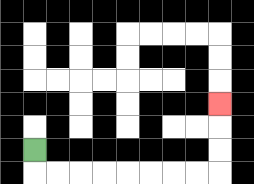{'start': '[1, 6]', 'end': '[9, 4]', 'path_directions': 'D,R,R,R,R,R,R,R,R,U,U,U', 'path_coordinates': '[[1, 6], [1, 7], [2, 7], [3, 7], [4, 7], [5, 7], [6, 7], [7, 7], [8, 7], [9, 7], [9, 6], [9, 5], [9, 4]]'}